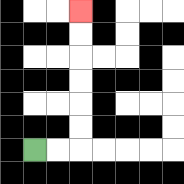{'start': '[1, 6]', 'end': '[3, 0]', 'path_directions': 'R,R,U,U,U,U,U,U', 'path_coordinates': '[[1, 6], [2, 6], [3, 6], [3, 5], [3, 4], [3, 3], [3, 2], [3, 1], [3, 0]]'}